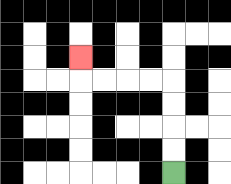{'start': '[7, 7]', 'end': '[3, 2]', 'path_directions': 'U,U,U,U,L,L,L,L,U', 'path_coordinates': '[[7, 7], [7, 6], [7, 5], [7, 4], [7, 3], [6, 3], [5, 3], [4, 3], [3, 3], [3, 2]]'}